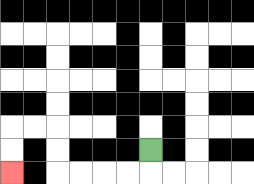{'start': '[6, 6]', 'end': '[0, 7]', 'path_directions': 'D,L,L,L,L,U,U,L,L,D,D', 'path_coordinates': '[[6, 6], [6, 7], [5, 7], [4, 7], [3, 7], [2, 7], [2, 6], [2, 5], [1, 5], [0, 5], [0, 6], [0, 7]]'}